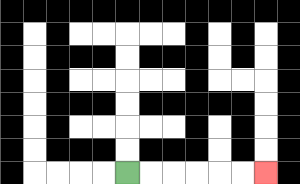{'start': '[5, 7]', 'end': '[11, 7]', 'path_directions': 'R,R,R,R,R,R', 'path_coordinates': '[[5, 7], [6, 7], [7, 7], [8, 7], [9, 7], [10, 7], [11, 7]]'}